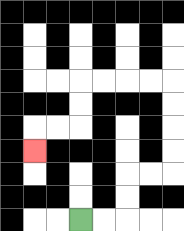{'start': '[3, 9]', 'end': '[1, 6]', 'path_directions': 'R,R,U,U,R,R,U,U,U,U,L,L,L,L,D,D,L,L,D', 'path_coordinates': '[[3, 9], [4, 9], [5, 9], [5, 8], [5, 7], [6, 7], [7, 7], [7, 6], [7, 5], [7, 4], [7, 3], [6, 3], [5, 3], [4, 3], [3, 3], [3, 4], [3, 5], [2, 5], [1, 5], [1, 6]]'}